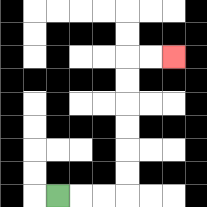{'start': '[2, 8]', 'end': '[7, 2]', 'path_directions': 'R,R,R,U,U,U,U,U,U,R,R', 'path_coordinates': '[[2, 8], [3, 8], [4, 8], [5, 8], [5, 7], [5, 6], [5, 5], [5, 4], [5, 3], [5, 2], [6, 2], [7, 2]]'}